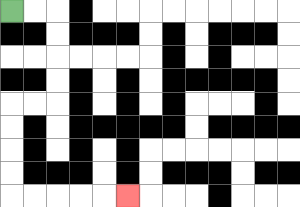{'start': '[0, 0]', 'end': '[5, 8]', 'path_directions': 'R,R,D,D,D,D,L,L,D,D,D,D,R,R,R,R,R', 'path_coordinates': '[[0, 0], [1, 0], [2, 0], [2, 1], [2, 2], [2, 3], [2, 4], [1, 4], [0, 4], [0, 5], [0, 6], [0, 7], [0, 8], [1, 8], [2, 8], [3, 8], [4, 8], [5, 8]]'}